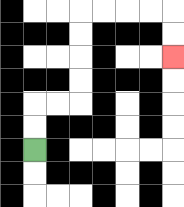{'start': '[1, 6]', 'end': '[7, 2]', 'path_directions': 'U,U,R,R,U,U,U,U,R,R,R,R,D,D', 'path_coordinates': '[[1, 6], [1, 5], [1, 4], [2, 4], [3, 4], [3, 3], [3, 2], [3, 1], [3, 0], [4, 0], [5, 0], [6, 0], [7, 0], [7, 1], [7, 2]]'}